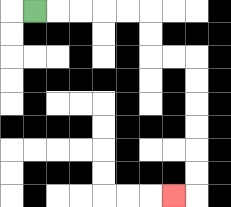{'start': '[1, 0]', 'end': '[7, 8]', 'path_directions': 'R,R,R,R,R,D,D,R,R,D,D,D,D,D,D,L', 'path_coordinates': '[[1, 0], [2, 0], [3, 0], [4, 0], [5, 0], [6, 0], [6, 1], [6, 2], [7, 2], [8, 2], [8, 3], [8, 4], [8, 5], [8, 6], [8, 7], [8, 8], [7, 8]]'}